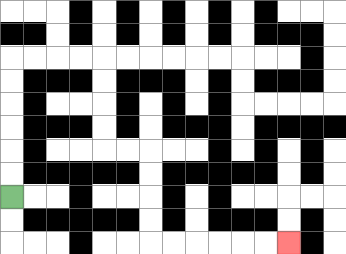{'start': '[0, 8]', 'end': '[12, 10]', 'path_directions': 'U,U,U,U,U,U,R,R,R,R,D,D,D,D,R,R,D,D,D,D,R,R,R,R,R,R', 'path_coordinates': '[[0, 8], [0, 7], [0, 6], [0, 5], [0, 4], [0, 3], [0, 2], [1, 2], [2, 2], [3, 2], [4, 2], [4, 3], [4, 4], [4, 5], [4, 6], [5, 6], [6, 6], [6, 7], [6, 8], [6, 9], [6, 10], [7, 10], [8, 10], [9, 10], [10, 10], [11, 10], [12, 10]]'}